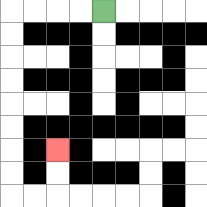{'start': '[4, 0]', 'end': '[2, 6]', 'path_directions': 'L,L,L,L,D,D,D,D,D,D,D,D,R,R,U,U', 'path_coordinates': '[[4, 0], [3, 0], [2, 0], [1, 0], [0, 0], [0, 1], [0, 2], [0, 3], [0, 4], [0, 5], [0, 6], [0, 7], [0, 8], [1, 8], [2, 8], [2, 7], [2, 6]]'}